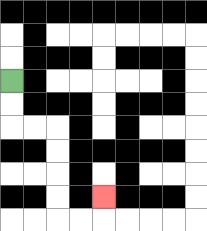{'start': '[0, 3]', 'end': '[4, 8]', 'path_directions': 'D,D,R,R,D,D,D,D,R,R,U', 'path_coordinates': '[[0, 3], [0, 4], [0, 5], [1, 5], [2, 5], [2, 6], [2, 7], [2, 8], [2, 9], [3, 9], [4, 9], [4, 8]]'}